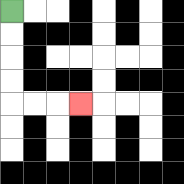{'start': '[0, 0]', 'end': '[3, 4]', 'path_directions': 'D,D,D,D,R,R,R', 'path_coordinates': '[[0, 0], [0, 1], [0, 2], [0, 3], [0, 4], [1, 4], [2, 4], [3, 4]]'}